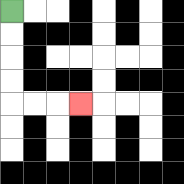{'start': '[0, 0]', 'end': '[3, 4]', 'path_directions': 'D,D,D,D,R,R,R', 'path_coordinates': '[[0, 0], [0, 1], [0, 2], [0, 3], [0, 4], [1, 4], [2, 4], [3, 4]]'}